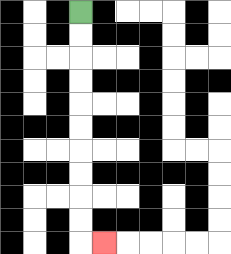{'start': '[3, 0]', 'end': '[4, 10]', 'path_directions': 'D,D,D,D,D,D,D,D,D,D,R', 'path_coordinates': '[[3, 0], [3, 1], [3, 2], [3, 3], [3, 4], [3, 5], [3, 6], [3, 7], [3, 8], [3, 9], [3, 10], [4, 10]]'}